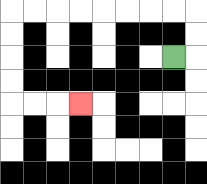{'start': '[7, 2]', 'end': '[3, 4]', 'path_directions': 'R,U,U,L,L,L,L,L,L,L,L,D,D,D,D,R,R,R', 'path_coordinates': '[[7, 2], [8, 2], [8, 1], [8, 0], [7, 0], [6, 0], [5, 0], [4, 0], [3, 0], [2, 0], [1, 0], [0, 0], [0, 1], [0, 2], [0, 3], [0, 4], [1, 4], [2, 4], [3, 4]]'}